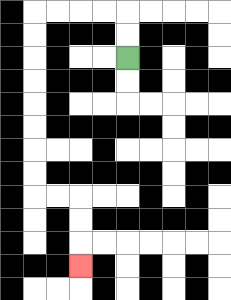{'start': '[5, 2]', 'end': '[3, 11]', 'path_directions': 'U,U,L,L,L,L,D,D,D,D,D,D,D,D,R,R,D,D,D', 'path_coordinates': '[[5, 2], [5, 1], [5, 0], [4, 0], [3, 0], [2, 0], [1, 0], [1, 1], [1, 2], [1, 3], [1, 4], [1, 5], [1, 6], [1, 7], [1, 8], [2, 8], [3, 8], [3, 9], [3, 10], [3, 11]]'}